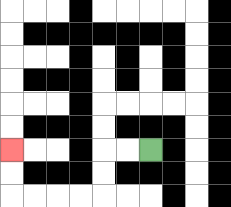{'start': '[6, 6]', 'end': '[0, 6]', 'path_directions': 'L,L,D,D,L,L,L,L,U,U', 'path_coordinates': '[[6, 6], [5, 6], [4, 6], [4, 7], [4, 8], [3, 8], [2, 8], [1, 8], [0, 8], [0, 7], [0, 6]]'}